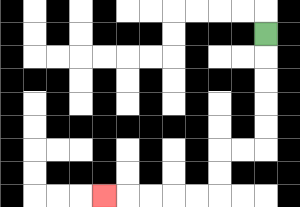{'start': '[11, 1]', 'end': '[4, 8]', 'path_directions': 'D,D,D,D,D,L,L,D,D,L,L,L,L,L', 'path_coordinates': '[[11, 1], [11, 2], [11, 3], [11, 4], [11, 5], [11, 6], [10, 6], [9, 6], [9, 7], [9, 8], [8, 8], [7, 8], [6, 8], [5, 8], [4, 8]]'}